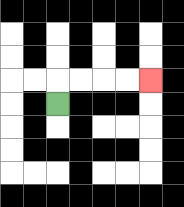{'start': '[2, 4]', 'end': '[6, 3]', 'path_directions': 'U,R,R,R,R', 'path_coordinates': '[[2, 4], [2, 3], [3, 3], [4, 3], [5, 3], [6, 3]]'}